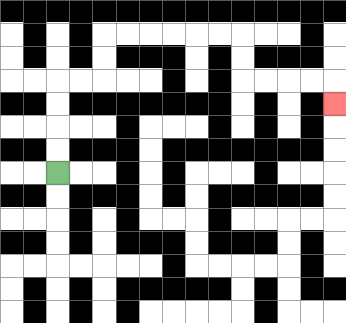{'start': '[2, 7]', 'end': '[14, 4]', 'path_directions': 'U,U,U,U,R,R,U,U,R,R,R,R,R,R,D,D,R,R,R,R,D', 'path_coordinates': '[[2, 7], [2, 6], [2, 5], [2, 4], [2, 3], [3, 3], [4, 3], [4, 2], [4, 1], [5, 1], [6, 1], [7, 1], [8, 1], [9, 1], [10, 1], [10, 2], [10, 3], [11, 3], [12, 3], [13, 3], [14, 3], [14, 4]]'}